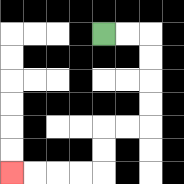{'start': '[4, 1]', 'end': '[0, 7]', 'path_directions': 'R,R,D,D,D,D,L,L,D,D,L,L,L,L', 'path_coordinates': '[[4, 1], [5, 1], [6, 1], [6, 2], [6, 3], [6, 4], [6, 5], [5, 5], [4, 5], [4, 6], [4, 7], [3, 7], [2, 7], [1, 7], [0, 7]]'}